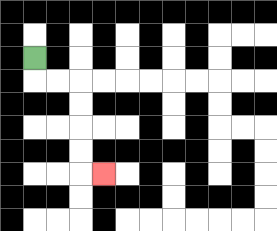{'start': '[1, 2]', 'end': '[4, 7]', 'path_directions': 'D,R,R,D,D,D,D,R', 'path_coordinates': '[[1, 2], [1, 3], [2, 3], [3, 3], [3, 4], [3, 5], [3, 6], [3, 7], [4, 7]]'}